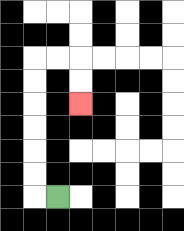{'start': '[2, 8]', 'end': '[3, 4]', 'path_directions': 'L,U,U,U,U,U,U,R,R,D,D', 'path_coordinates': '[[2, 8], [1, 8], [1, 7], [1, 6], [1, 5], [1, 4], [1, 3], [1, 2], [2, 2], [3, 2], [3, 3], [3, 4]]'}